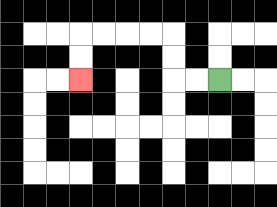{'start': '[9, 3]', 'end': '[3, 3]', 'path_directions': 'L,L,U,U,L,L,L,L,D,D', 'path_coordinates': '[[9, 3], [8, 3], [7, 3], [7, 2], [7, 1], [6, 1], [5, 1], [4, 1], [3, 1], [3, 2], [3, 3]]'}